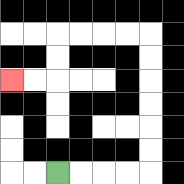{'start': '[2, 7]', 'end': '[0, 3]', 'path_directions': 'R,R,R,R,U,U,U,U,U,U,L,L,L,L,D,D,L,L', 'path_coordinates': '[[2, 7], [3, 7], [4, 7], [5, 7], [6, 7], [6, 6], [6, 5], [6, 4], [6, 3], [6, 2], [6, 1], [5, 1], [4, 1], [3, 1], [2, 1], [2, 2], [2, 3], [1, 3], [0, 3]]'}